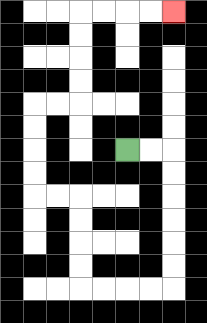{'start': '[5, 6]', 'end': '[7, 0]', 'path_directions': 'R,R,D,D,D,D,D,D,L,L,L,L,U,U,U,U,L,L,U,U,U,U,R,R,U,U,U,U,R,R,R,R', 'path_coordinates': '[[5, 6], [6, 6], [7, 6], [7, 7], [7, 8], [7, 9], [7, 10], [7, 11], [7, 12], [6, 12], [5, 12], [4, 12], [3, 12], [3, 11], [3, 10], [3, 9], [3, 8], [2, 8], [1, 8], [1, 7], [1, 6], [1, 5], [1, 4], [2, 4], [3, 4], [3, 3], [3, 2], [3, 1], [3, 0], [4, 0], [5, 0], [6, 0], [7, 0]]'}